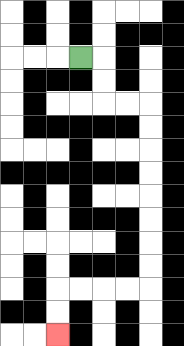{'start': '[3, 2]', 'end': '[2, 14]', 'path_directions': 'R,D,D,R,R,D,D,D,D,D,D,D,D,L,L,L,L,D,D', 'path_coordinates': '[[3, 2], [4, 2], [4, 3], [4, 4], [5, 4], [6, 4], [6, 5], [6, 6], [6, 7], [6, 8], [6, 9], [6, 10], [6, 11], [6, 12], [5, 12], [4, 12], [3, 12], [2, 12], [2, 13], [2, 14]]'}